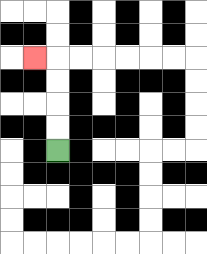{'start': '[2, 6]', 'end': '[1, 2]', 'path_directions': 'U,U,U,U,L', 'path_coordinates': '[[2, 6], [2, 5], [2, 4], [2, 3], [2, 2], [1, 2]]'}